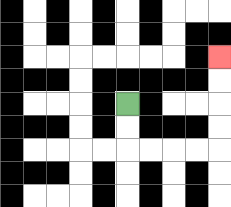{'start': '[5, 4]', 'end': '[9, 2]', 'path_directions': 'D,D,R,R,R,R,U,U,U,U', 'path_coordinates': '[[5, 4], [5, 5], [5, 6], [6, 6], [7, 6], [8, 6], [9, 6], [9, 5], [9, 4], [9, 3], [9, 2]]'}